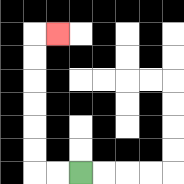{'start': '[3, 7]', 'end': '[2, 1]', 'path_directions': 'L,L,U,U,U,U,U,U,R', 'path_coordinates': '[[3, 7], [2, 7], [1, 7], [1, 6], [1, 5], [1, 4], [1, 3], [1, 2], [1, 1], [2, 1]]'}